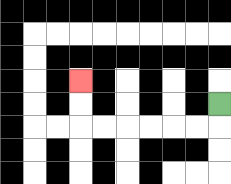{'start': '[9, 4]', 'end': '[3, 3]', 'path_directions': 'D,L,L,L,L,L,L,U,U', 'path_coordinates': '[[9, 4], [9, 5], [8, 5], [7, 5], [6, 5], [5, 5], [4, 5], [3, 5], [3, 4], [3, 3]]'}